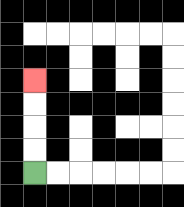{'start': '[1, 7]', 'end': '[1, 3]', 'path_directions': 'U,U,U,U', 'path_coordinates': '[[1, 7], [1, 6], [1, 5], [1, 4], [1, 3]]'}